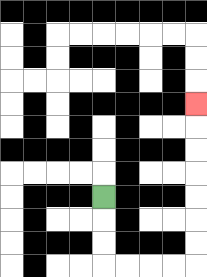{'start': '[4, 8]', 'end': '[8, 4]', 'path_directions': 'D,D,D,R,R,R,R,U,U,U,U,U,U,U', 'path_coordinates': '[[4, 8], [4, 9], [4, 10], [4, 11], [5, 11], [6, 11], [7, 11], [8, 11], [8, 10], [8, 9], [8, 8], [8, 7], [8, 6], [8, 5], [8, 4]]'}